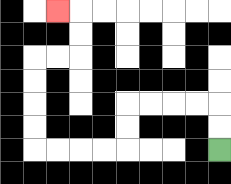{'start': '[9, 6]', 'end': '[2, 0]', 'path_directions': 'U,U,L,L,L,L,D,D,L,L,L,L,U,U,U,U,R,R,U,U,L', 'path_coordinates': '[[9, 6], [9, 5], [9, 4], [8, 4], [7, 4], [6, 4], [5, 4], [5, 5], [5, 6], [4, 6], [3, 6], [2, 6], [1, 6], [1, 5], [1, 4], [1, 3], [1, 2], [2, 2], [3, 2], [3, 1], [3, 0], [2, 0]]'}